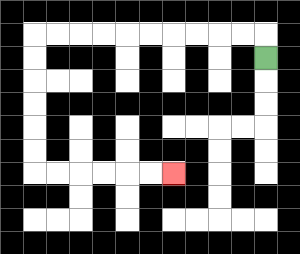{'start': '[11, 2]', 'end': '[7, 7]', 'path_directions': 'U,L,L,L,L,L,L,L,L,L,L,D,D,D,D,D,D,R,R,R,R,R,R', 'path_coordinates': '[[11, 2], [11, 1], [10, 1], [9, 1], [8, 1], [7, 1], [6, 1], [5, 1], [4, 1], [3, 1], [2, 1], [1, 1], [1, 2], [1, 3], [1, 4], [1, 5], [1, 6], [1, 7], [2, 7], [3, 7], [4, 7], [5, 7], [6, 7], [7, 7]]'}